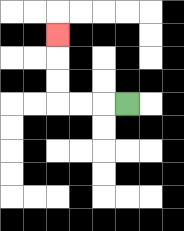{'start': '[5, 4]', 'end': '[2, 1]', 'path_directions': 'L,L,L,U,U,U', 'path_coordinates': '[[5, 4], [4, 4], [3, 4], [2, 4], [2, 3], [2, 2], [2, 1]]'}